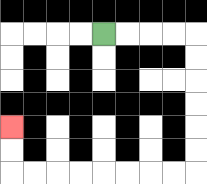{'start': '[4, 1]', 'end': '[0, 5]', 'path_directions': 'R,R,R,R,D,D,D,D,D,D,L,L,L,L,L,L,L,L,U,U', 'path_coordinates': '[[4, 1], [5, 1], [6, 1], [7, 1], [8, 1], [8, 2], [8, 3], [8, 4], [8, 5], [8, 6], [8, 7], [7, 7], [6, 7], [5, 7], [4, 7], [3, 7], [2, 7], [1, 7], [0, 7], [0, 6], [0, 5]]'}